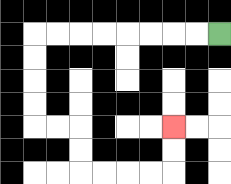{'start': '[9, 1]', 'end': '[7, 5]', 'path_directions': 'L,L,L,L,L,L,L,L,D,D,D,D,R,R,D,D,R,R,R,R,U,U', 'path_coordinates': '[[9, 1], [8, 1], [7, 1], [6, 1], [5, 1], [4, 1], [3, 1], [2, 1], [1, 1], [1, 2], [1, 3], [1, 4], [1, 5], [2, 5], [3, 5], [3, 6], [3, 7], [4, 7], [5, 7], [6, 7], [7, 7], [7, 6], [7, 5]]'}